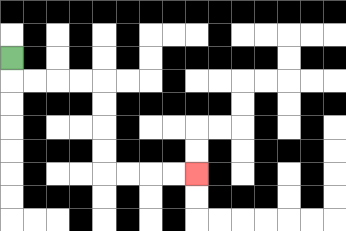{'start': '[0, 2]', 'end': '[8, 7]', 'path_directions': 'D,R,R,R,R,D,D,D,D,R,R,R,R', 'path_coordinates': '[[0, 2], [0, 3], [1, 3], [2, 3], [3, 3], [4, 3], [4, 4], [4, 5], [4, 6], [4, 7], [5, 7], [6, 7], [7, 7], [8, 7]]'}